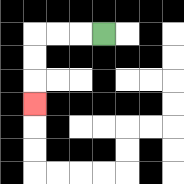{'start': '[4, 1]', 'end': '[1, 4]', 'path_directions': 'L,L,L,D,D,D', 'path_coordinates': '[[4, 1], [3, 1], [2, 1], [1, 1], [1, 2], [1, 3], [1, 4]]'}